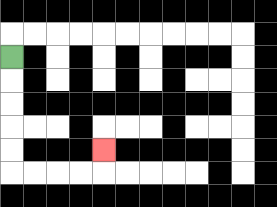{'start': '[0, 2]', 'end': '[4, 6]', 'path_directions': 'D,D,D,D,D,R,R,R,R,U', 'path_coordinates': '[[0, 2], [0, 3], [0, 4], [0, 5], [0, 6], [0, 7], [1, 7], [2, 7], [3, 7], [4, 7], [4, 6]]'}